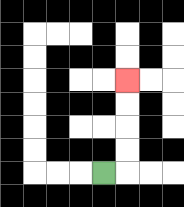{'start': '[4, 7]', 'end': '[5, 3]', 'path_directions': 'R,U,U,U,U', 'path_coordinates': '[[4, 7], [5, 7], [5, 6], [5, 5], [5, 4], [5, 3]]'}